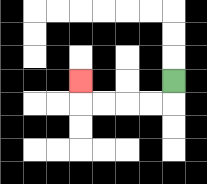{'start': '[7, 3]', 'end': '[3, 3]', 'path_directions': 'D,L,L,L,L,U', 'path_coordinates': '[[7, 3], [7, 4], [6, 4], [5, 4], [4, 4], [3, 4], [3, 3]]'}